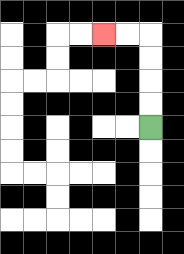{'start': '[6, 5]', 'end': '[4, 1]', 'path_directions': 'U,U,U,U,L,L', 'path_coordinates': '[[6, 5], [6, 4], [6, 3], [6, 2], [6, 1], [5, 1], [4, 1]]'}